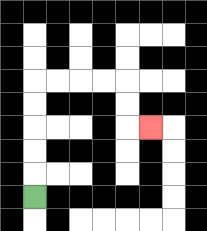{'start': '[1, 8]', 'end': '[6, 5]', 'path_directions': 'U,U,U,U,U,R,R,R,R,D,D,R', 'path_coordinates': '[[1, 8], [1, 7], [1, 6], [1, 5], [1, 4], [1, 3], [2, 3], [3, 3], [4, 3], [5, 3], [5, 4], [5, 5], [6, 5]]'}